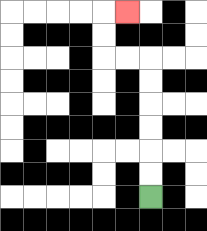{'start': '[6, 8]', 'end': '[5, 0]', 'path_directions': 'U,U,U,U,U,U,L,L,U,U,R', 'path_coordinates': '[[6, 8], [6, 7], [6, 6], [6, 5], [6, 4], [6, 3], [6, 2], [5, 2], [4, 2], [4, 1], [4, 0], [5, 0]]'}